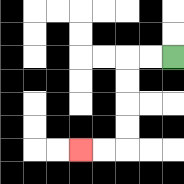{'start': '[7, 2]', 'end': '[3, 6]', 'path_directions': 'L,L,D,D,D,D,L,L', 'path_coordinates': '[[7, 2], [6, 2], [5, 2], [5, 3], [5, 4], [5, 5], [5, 6], [4, 6], [3, 6]]'}